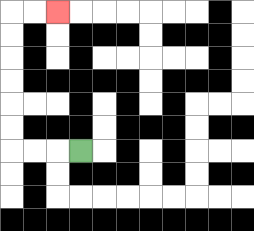{'start': '[3, 6]', 'end': '[2, 0]', 'path_directions': 'L,L,L,U,U,U,U,U,U,R,R', 'path_coordinates': '[[3, 6], [2, 6], [1, 6], [0, 6], [0, 5], [0, 4], [0, 3], [0, 2], [0, 1], [0, 0], [1, 0], [2, 0]]'}